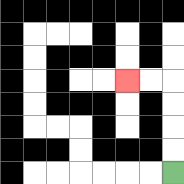{'start': '[7, 7]', 'end': '[5, 3]', 'path_directions': 'U,U,U,U,L,L', 'path_coordinates': '[[7, 7], [7, 6], [7, 5], [7, 4], [7, 3], [6, 3], [5, 3]]'}